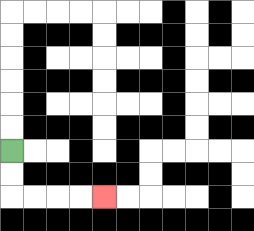{'start': '[0, 6]', 'end': '[4, 8]', 'path_directions': 'D,D,R,R,R,R', 'path_coordinates': '[[0, 6], [0, 7], [0, 8], [1, 8], [2, 8], [3, 8], [4, 8]]'}